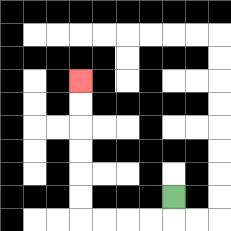{'start': '[7, 8]', 'end': '[3, 3]', 'path_directions': 'D,L,L,L,L,U,U,U,U,U,U', 'path_coordinates': '[[7, 8], [7, 9], [6, 9], [5, 9], [4, 9], [3, 9], [3, 8], [3, 7], [3, 6], [3, 5], [3, 4], [3, 3]]'}